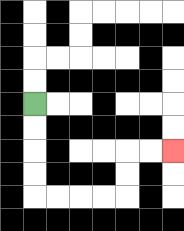{'start': '[1, 4]', 'end': '[7, 6]', 'path_directions': 'D,D,D,D,R,R,R,R,U,U,R,R', 'path_coordinates': '[[1, 4], [1, 5], [1, 6], [1, 7], [1, 8], [2, 8], [3, 8], [4, 8], [5, 8], [5, 7], [5, 6], [6, 6], [7, 6]]'}